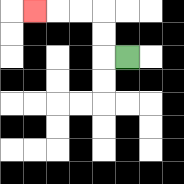{'start': '[5, 2]', 'end': '[1, 0]', 'path_directions': 'L,U,U,L,L,L', 'path_coordinates': '[[5, 2], [4, 2], [4, 1], [4, 0], [3, 0], [2, 0], [1, 0]]'}